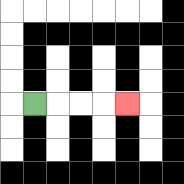{'start': '[1, 4]', 'end': '[5, 4]', 'path_directions': 'R,R,R,R', 'path_coordinates': '[[1, 4], [2, 4], [3, 4], [4, 4], [5, 4]]'}